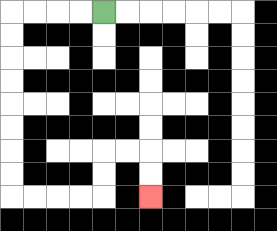{'start': '[4, 0]', 'end': '[6, 8]', 'path_directions': 'L,L,L,L,D,D,D,D,D,D,D,D,R,R,R,R,U,U,R,R,D,D', 'path_coordinates': '[[4, 0], [3, 0], [2, 0], [1, 0], [0, 0], [0, 1], [0, 2], [0, 3], [0, 4], [0, 5], [0, 6], [0, 7], [0, 8], [1, 8], [2, 8], [3, 8], [4, 8], [4, 7], [4, 6], [5, 6], [6, 6], [6, 7], [6, 8]]'}